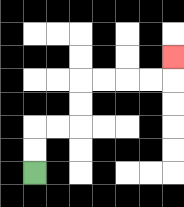{'start': '[1, 7]', 'end': '[7, 2]', 'path_directions': 'U,U,R,R,U,U,R,R,R,R,U', 'path_coordinates': '[[1, 7], [1, 6], [1, 5], [2, 5], [3, 5], [3, 4], [3, 3], [4, 3], [5, 3], [6, 3], [7, 3], [7, 2]]'}